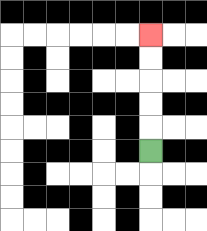{'start': '[6, 6]', 'end': '[6, 1]', 'path_directions': 'U,U,U,U,U', 'path_coordinates': '[[6, 6], [6, 5], [6, 4], [6, 3], [6, 2], [6, 1]]'}